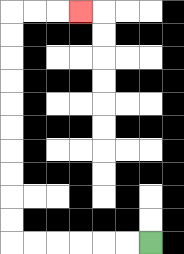{'start': '[6, 10]', 'end': '[3, 0]', 'path_directions': 'L,L,L,L,L,L,U,U,U,U,U,U,U,U,U,U,R,R,R', 'path_coordinates': '[[6, 10], [5, 10], [4, 10], [3, 10], [2, 10], [1, 10], [0, 10], [0, 9], [0, 8], [0, 7], [0, 6], [0, 5], [0, 4], [0, 3], [0, 2], [0, 1], [0, 0], [1, 0], [2, 0], [3, 0]]'}